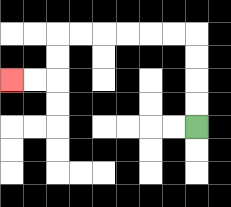{'start': '[8, 5]', 'end': '[0, 3]', 'path_directions': 'U,U,U,U,L,L,L,L,L,L,D,D,L,L', 'path_coordinates': '[[8, 5], [8, 4], [8, 3], [8, 2], [8, 1], [7, 1], [6, 1], [5, 1], [4, 1], [3, 1], [2, 1], [2, 2], [2, 3], [1, 3], [0, 3]]'}